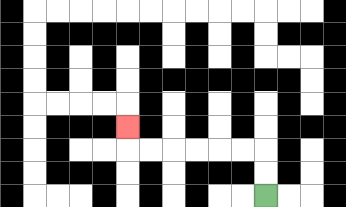{'start': '[11, 8]', 'end': '[5, 5]', 'path_directions': 'U,U,L,L,L,L,L,L,U', 'path_coordinates': '[[11, 8], [11, 7], [11, 6], [10, 6], [9, 6], [8, 6], [7, 6], [6, 6], [5, 6], [5, 5]]'}